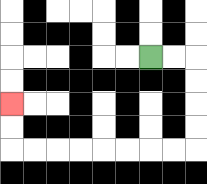{'start': '[6, 2]', 'end': '[0, 4]', 'path_directions': 'R,R,D,D,D,D,L,L,L,L,L,L,L,L,U,U', 'path_coordinates': '[[6, 2], [7, 2], [8, 2], [8, 3], [8, 4], [8, 5], [8, 6], [7, 6], [6, 6], [5, 6], [4, 6], [3, 6], [2, 6], [1, 6], [0, 6], [0, 5], [0, 4]]'}